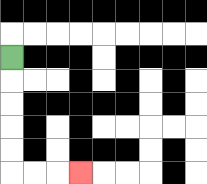{'start': '[0, 2]', 'end': '[3, 7]', 'path_directions': 'D,D,D,D,D,R,R,R', 'path_coordinates': '[[0, 2], [0, 3], [0, 4], [0, 5], [0, 6], [0, 7], [1, 7], [2, 7], [3, 7]]'}